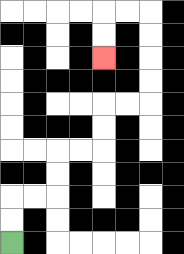{'start': '[0, 10]', 'end': '[4, 2]', 'path_directions': 'U,U,R,R,U,U,R,R,U,U,R,R,U,U,U,U,L,L,D,D', 'path_coordinates': '[[0, 10], [0, 9], [0, 8], [1, 8], [2, 8], [2, 7], [2, 6], [3, 6], [4, 6], [4, 5], [4, 4], [5, 4], [6, 4], [6, 3], [6, 2], [6, 1], [6, 0], [5, 0], [4, 0], [4, 1], [4, 2]]'}